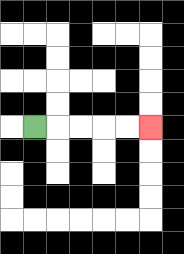{'start': '[1, 5]', 'end': '[6, 5]', 'path_directions': 'R,R,R,R,R', 'path_coordinates': '[[1, 5], [2, 5], [3, 5], [4, 5], [5, 5], [6, 5]]'}